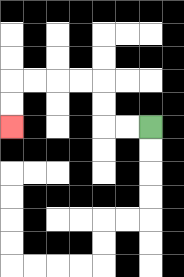{'start': '[6, 5]', 'end': '[0, 5]', 'path_directions': 'L,L,U,U,L,L,L,L,D,D', 'path_coordinates': '[[6, 5], [5, 5], [4, 5], [4, 4], [4, 3], [3, 3], [2, 3], [1, 3], [0, 3], [0, 4], [0, 5]]'}